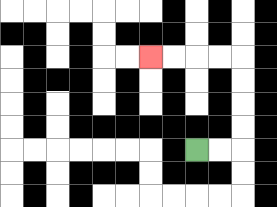{'start': '[8, 6]', 'end': '[6, 2]', 'path_directions': 'R,R,U,U,U,U,L,L,L,L', 'path_coordinates': '[[8, 6], [9, 6], [10, 6], [10, 5], [10, 4], [10, 3], [10, 2], [9, 2], [8, 2], [7, 2], [6, 2]]'}